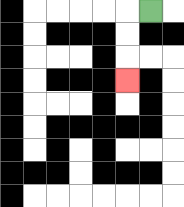{'start': '[6, 0]', 'end': '[5, 3]', 'path_directions': 'L,D,D,D', 'path_coordinates': '[[6, 0], [5, 0], [5, 1], [5, 2], [5, 3]]'}